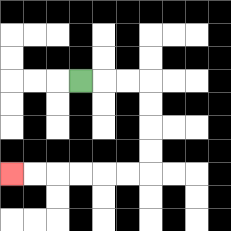{'start': '[3, 3]', 'end': '[0, 7]', 'path_directions': 'R,R,R,D,D,D,D,L,L,L,L,L,L', 'path_coordinates': '[[3, 3], [4, 3], [5, 3], [6, 3], [6, 4], [6, 5], [6, 6], [6, 7], [5, 7], [4, 7], [3, 7], [2, 7], [1, 7], [0, 7]]'}